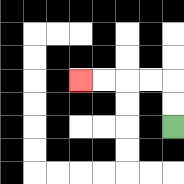{'start': '[7, 5]', 'end': '[3, 3]', 'path_directions': 'U,U,L,L,L,L', 'path_coordinates': '[[7, 5], [7, 4], [7, 3], [6, 3], [5, 3], [4, 3], [3, 3]]'}